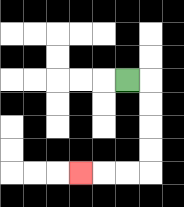{'start': '[5, 3]', 'end': '[3, 7]', 'path_directions': 'R,D,D,D,D,L,L,L', 'path_coordinates': '[[5, 3], [6, 3], [6, 4], [6, 5], [6, 6], [6, 7], [5, 7], [4, 7], [3, 7]]'}